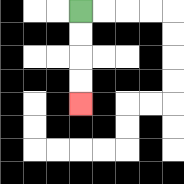{'start': '[3, 0]', 'end': '[3, 4]', 'path_directions': 'D,D,D,D', 'path_coordinates': '[[3, 0], [3, 1], [3, 2], [3, 3], [3, 4]]'}